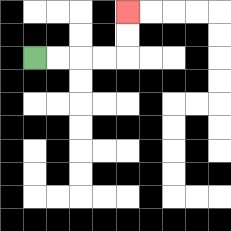{'start': '[1, 2]', 'end': '[5, 0]', 'path_directions': 'R,R,R,R,U,U', 'path_coordinates': '[[1, 2], [2, 2], [3, 2], [4, 2], [5, 2], [5, 1], [5, 0]]'}